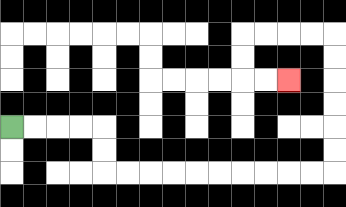{'start': '[0, 5]', 'end': '[12, 3]', 'path_directions': 'R,R,R,R,D,D,R,R,R,R,R,R,R,R,R,R,U,U,U,U,U,U,L,L,L,L,D,D,R,R', 'path_coordinates': '[[0, 5], [1, 5], [2, 5], [3, 5], [4, 5], [4, 6], [4, 7], [5, 7], [6, 7], [7, 7], [8, 7], [9, 7], [10, 7], [11, 7], [12, 7], [13, 7], [14, 7], [14, 6], [14, 5], [14, 4], [14, 3], [14, 2], [14, 1], [13, 1], [12, 1], [11, 1], [10, 1], [10, 2], [10, 3], [11, 3], [12, 3]]'}